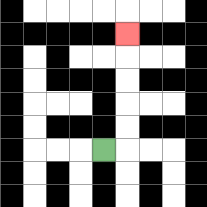{'start': '[4, 6]', 'end': '[5, 1]', 'path_directions': 'R,U,U,U,U,U', 'path_coordinates': '[[4, 6], [5, 6], [5, 5], [5, 4], [5, 3], [5, 2], [5, 1]]'}